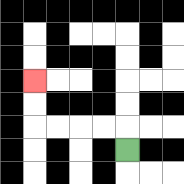{'start': '[5, 6]', 'end': '[1, 3]', 'path_directions': 'U,L,L,L,L,U,U', 'path_coordinates': '[[5, 6], [5, 5], [4, 5], [3, 5], [2, 5], [1, 5], [1, 4], [1, 3]]'}